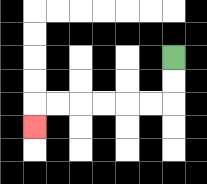{'start': '[7, 2]', 'end': '[1, 5]', 'path_directions': 'D,D,L,L,L,L,L,L,D', 'path_coordinates': '[[7, 2], [7, 3], [7, 4], [6, 4], [5, 4], [4, 4], [3, 4], [2, 4], [1, 4], [1, 5]]'}